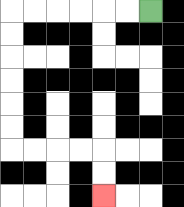{'start': '[6, 0]', 'end': '[4, 8]', 'path_directions': 'L,L,L,L,L,L,D,D,D,D,D,D,R,R,R,R,D,D', 'path_coordinates': '[[6, 0], [5, 0], [4, 0], [3, 0], [2, 0], [1, 0], [0, 0], [0, 1], [0, 2], [0, 3], [0, 4], [0, 5], [0, 6], [1, 6], [2, 6], [3, 6], [4, 6], [4, 7], [4, 8]]'}